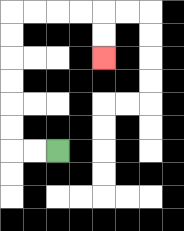{'start': '[2, 6]', 'end': '[4, 2]', 'path_directions': 'L,L,U,U,U,U,U,U,R,R,R,R,D,D', 'path_coordinates': '[[2, 6], [1, 6], [0, 6], [0, 5], [0, 4], [0, 3], [0, 2], [0, 1], [0, 0], [1, 0], [2, 0], [3, 0], [4, 0], [4, 1], [4, 2]]'}